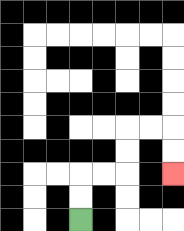{'start': '[3, 9]', 'end': '[7, 7]', 'path_directions': 'U,U,R,R,U,U,R,R,D,D', 'path_coordinates': '[[3, 9], [3, 8], [3, 7], [4, 7], [5, 7], [5, 6], [5, 5], [6, 5], [7, 5], [7, 6], [7, 7]]'}